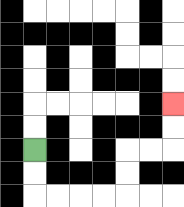{'start': '[1, 6]', 'end': '[7, 4]', 'path_directions': 'D,D,R,R,R,R,U,U,R,R,U,U', 'path_coordinates': '[[1, 6], [1, 7], [1, 8], [2, 8], [3, 8], [4, 8], [5, 8], [5, 7], [5, 6], [6, 6], [7, 6], [7, 5], [7, 4]]'}